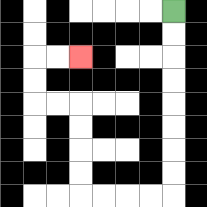{'start': '[7, 0]', 'end': '[3, 2]', 'path_directions': 'D,D,D,D,D,D,D,D,L,L,L,L,U,U,U,U,L,L,U,U,R,R', 'path_coordinates': '[[7, 0], [7, 1], [7, 2], [7, 3], [7, 4], [7, 5], [7, 6], [7, 7], [7, 8], [6, 8], [5, 8], [4, 8], [3, 8], [3, 7], [3, 6], [3, 5], [3, 4], [2, 4], [1, 4], [1, 3], [1, 2], [2, 2], [3, 2]]'}